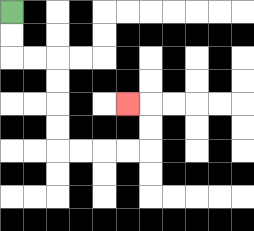{'start': '[0, 0]', 'end': '[5, 4]', 'path_directions': 'D,D,R,R,D,D,D,D,R,R,R,R,U,U,L', 'path_coordinates': '[[0, 0], [0, 1], [0, 2], [1, 2], [2, 2], [2, 3], [2, 4], [2, 5], [2, 6], [3, 6], [4, 6], [5, 6], [6, 6], [6, 5], [6, 4], [5, 4]]'}